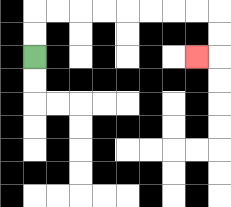{'start': '[1, 2]', 'end': '[8, 2]', 'path_directions': 'U,U,R,R,R,R,R,R,R,R,D,D,L', 'path_coordinates': '[[1, 2], [1, 1], [1, 0], [2, 0], [3, 0], [4, 0], [5, 0], [6, 0], [7, 0], [8, 0], [9, 0], [9, 1], [9, 2], [8, 2]]'}